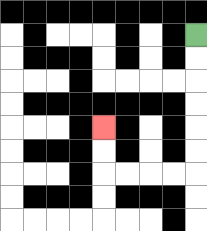{'start': '[8, 1]', 'end': '[4, 5]', 'path_directions': 'D,D,D,D,D,D,L,L,L,L,U,U', 'path_coordinates': '[[8, 1], [8, 2], [8, 3], [8, 4], [8, 5], [8, 6], [8, 7], [7, 7], [6, 7], [5, 7], [4, 7], [4, 6], [4, 5]]'}